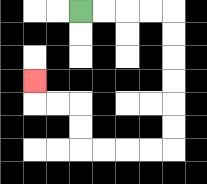{'start': '[3, 0]', 'end': '[1, 3]', 'path_directions': 'R,R,R,R,D,D,D,D,D,D,L,L,L,L,U,U,L,L,U', 'path_coordinates': '[[3, 0], [4, 0], [5, 0], [6, 0], [7, 0], [7, 1], [7, 2], [7, 3], [7, 4], [7, 5], [7, 6], [6, 6], [5, 6], [4, 6], [3, 6], [3, 5], [3, 4], [2, 4], [1, 4], [1, 3]]'}